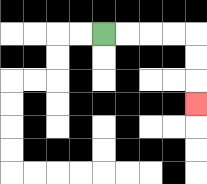{'start': '[4, 1]', 'end': '[8, 4]', 'path_directions': 'R,R,R,R,D,D,D', 'path_coordinates': '[[4, 1], [5, 1], [6, 1], [7, 1], [8, 1], [8, 2], [8, 3], [8, 4]]'}